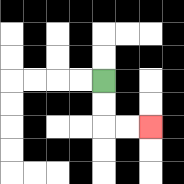{'start': '[4, 3]', 'end': '[6, 5]', 'path_directions': 'D,D,R,R', 'path_coordinates': '[[4, 3], [4, 4], [4, 5], [5, 5], [6, 5]]'}